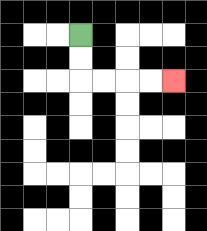{'start': '[3, 1]', 'end': '[7, 3]', 'path_directions': 'D,D,R,R,R,R', 'path_coordinates': '[[3, 1], [3, 2], [3, 3], [4, 3], [5, 3], [6, 3], [7, 3]]'}